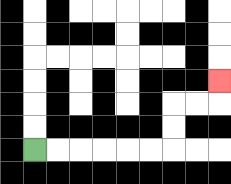{'start': '[1, 6]', 'end': '[9, 3]', 'path_directions': 'R,R,R,R,R,R,U,U,R,R,U', 'path_coordinates': '[[1, 6], [2, 6], [3, 6], [4, 6], [5, 6], [6, 6], [7, 6], [7, 5], [7, 4], [8, 4], [9, 4], [9, 3]]'}